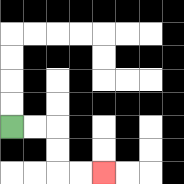{'start': '[0, 5]', 'end': '[4, 7]', 'path_directions': 'R,R,D,D,R,R', 'path_coordinates': '[[0, 5], [1, 5], [2, 5], [2, 6], [2, 7], [3, 7], [4, 7]]'}